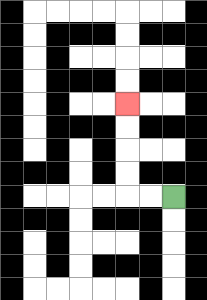{'start': '[7, 8]', 'end': '[5, 4]', 'path_directions': 'L,L,U,U,U,U', 'path_coordinates': '[[7, 8], [6, 8], [5, 8], [5, 7], [5, 6], [5, 5], [5, 4]]'}